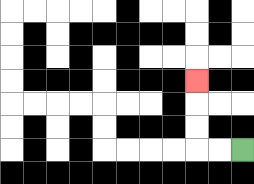{'start': '[10, 6]', 'end': '[8, 3]', 'path_directions': 'L,L,U,U,U', 'path_coordinates': '[[10, 6], [9, 6], [8, 6], [8, 5], [8, 4], [8, 3]]'}